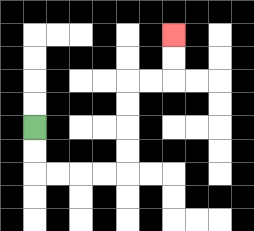{'start': '[1, 5]', 'end': '[7, 1]', 'path_directions': 'D,D,R,R,R,R,U,U,U,U,R,R,U,U', 'path_coordinates': '[[1, 5], [1, 6], [1, 7], [2, 7], [3, 7], [4, 7], [5, 7], [5, 6], [5, 5], [5, 4], [5, 3], [6, 3], [7, 3], [7, 2], [7, 1]]'}